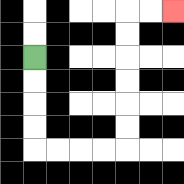{'start': '[1, 2]', 'end': '[7, 0]', 'path_directions': 'D,D,D,D,R,R,R,R,U,U,U,U,U,U,R,R', 'path_coordinates': '[[1, 2], [1, 3], [1, 4], [1, 5], [1, 6], [2, 6], [3, 6], [4, 6], [5, 6], [5, 5], [5, 4], [5, 3], [5, 2], [5, 1], [5, 0], [6, 0], [7, 0]]'}